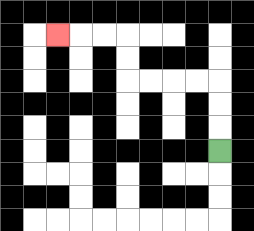{'start': '[9, 6]', 'end': '[2, 1]', 'path_directions': 'U,U,U,L,L,L,L,U,U,L,L,L', 'path_coordinates': '[[9, 6], [9, 5], [9, 4], [9, 3], [8, 3], [7, 3], [6, 3], [5, 3], [5, 2], [5, 1], [4, 1], [3, 1], [2, 1]]'}